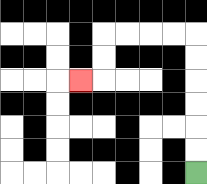{'start': '[8, 7]', 'end': '[3, 3]', 'path_directions': 'U,U,U,U,U,U,L,L,L,L,D,D,L', 'path_coordinates': '[[8, 7], [8, 6], [8, 5], [8, 4], [8, 3], [8, 2], [8, 1], [7, 1], [6, 1], [5, 1], [4, 1], [4, 2], [4, 3], [3, 3]]'}